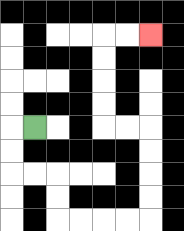{'start': '[1, 5]', 'end': '[6, 1]', 'path_directions': 'L,D,D,R,R,D,D,R,R,R,R,U,U,U,U,L,L,U,U,U,U,R,R', 'path_coordinates': '[[1, 5], [0, 5], [0, 6], [0, 7], [1, 7], [2, 7], [2, 8], [2, 9], [3, 9], [4, 9], [5, 9], [6, 9], [6, 8], [6, 7], [6, 6], [6, 5], [5, 5], [4, 5], [4, 4], [4, 3], [4, 2], [4, 1], [5, 1], [6, 1]]'}